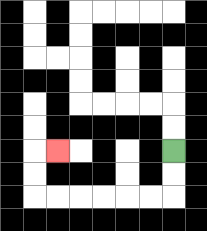{'start': '[7, 6]', 'end': '[2, 6]', 'path_directions': 'D,D,L,L,L,L,L,L,U,U,R', 'path_coordinates': '[[7, 6], [7, 7], [7, 8], [6, 8], [5, 8], [4, 8], [3, 8], [2, 8], [1, 8], [1, 7], [1, 6], [2, 6]]'}